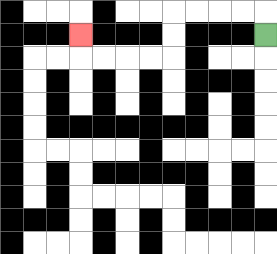{'start': '[11, 1]', 'end': '[3, 1]', 'path_directions': 'U,L,L,L,L,D,D,L,L,L,L,U', 'path_coordinates': '[[11, 1], [11, 0], [10, 0], [9, 0], [8, 0], [7, 0], [7, 1], [7, 2], [6, 2], [5, 2], [4, 2], [3, 2], [3, 1]]'}